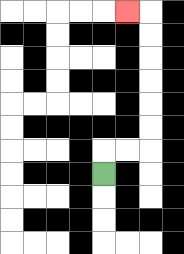{'start': '[4, 7]', 'end': '[5, 0]', 'path_directions': 'U,R,R,U,U,U,U,U,U,L', 'path_coordinates': '[[4, 7], [4, 6], [5, 6], [6, 6], [6, 5], [6, 4], [6, 3], [6, 2], [6, 1], [6, 0], [5, 0]]'}